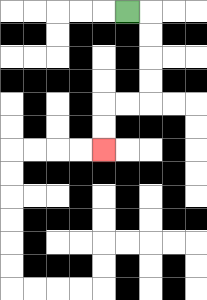{'start': '[5, 0]', 'end': '[4, 6]', 'path_directions': 'R,D,D,D,D,L,L,D,D', 'path_coordinates': '[[5, 0], [6, 0], [6, 1], [6, 2], [6, 3], [6, 4], [5, 4], [4, 4], [4, 5], [4, 6]]'}